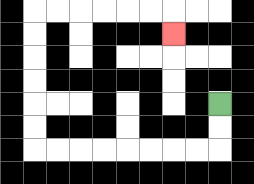{'start': '[9, 4]', 'end': '[7, 1]', 'path_directions': 'D,D,L,L,L,L,L,L,L,L,U,U,U,U,U,U,R,R,R,R,R,R,D', 'path_coordinates': '[[9, 4], [9, 5], [9, 6], [8, 6], [7, 6], [6, 6], [5, 6], [4, 6], [3, 6], [2, 6], [1, 6], [1, 5], [1, 4], [1, 3], [1, 2], [1, 1], [1, 0], [2, 0], [3, 0], [4, 0], [5, 0], [6, 0], [7, 0], [7, 1]]'}